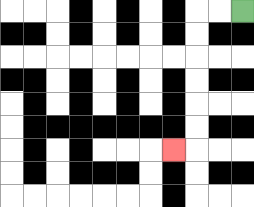{'start': '[10, 0]', 'end': '[7, 6]', 'path_directions': 'L,L,D,D,D,D,D,D,L', 'path_coordinates': '[[10, 0], [9, 0], [8, 0], [8, 1], [8, 2], [8, 3], [8, 4], [8, 5], [8, 6], [7, 6]]'}